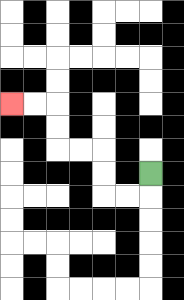{'start': '[6, 7]', 'end': '[0, 4]', 'path_directions': 'D,L,L,U,U,L,L,U,U,L,L', 'path_coordinates': '[[6, 7], [6, 8], [5, 8], [4, 8], [4, 7], [4, 6], [3, 6], [2, 6], [2, 5], [2, 4], [1, 4], [0, 4]]'}